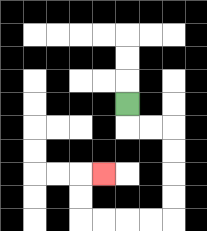{'start': '[5, 4]', 'end': '[4, 7]', 'path_directions': 'D,R,R,D,D,D,D,L,L,L,L,U,U,R', 'path_coordinates': '[[5, 4], [5, 5], [6, 5], [7, 5], [7, 6], [7, 7], [7, 8], [7, 9], [6, 9], [5, 9], [4, 9], [3, 9], [3, 8], [3, 7], [4, 7]]'}